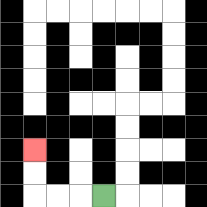{'start': '[4, 8]', 'end': '[1, 6]', 'path_directions': 'L,L,L,U,U', 'path_coordinates': '[[4, 8], [3, 8], [2, 8], [1, 8], [1, 7], [1, 6]]'}